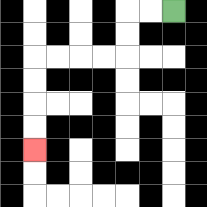{'start': '[7, 0]', 'end': '[1, 6]', 'path_directions': 'L,L,D,D,L,L,L,L,D,D,D,D', 'path_coordinates': '[[7, 0], [6, 0], [5, 0], [5, 1], [5, 2], [4, 2], [3, 2], [2, 2], [1, 2], [1, 3], [1, 4], [1, 5], [1, 6]]'}